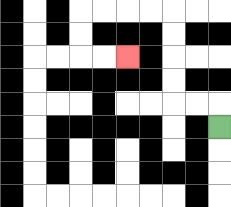{'start': '[9, 5]', 'end': '[5, 2]', 'path_directions': 'U,L,L,U,U,U,U,L,L,L,L,D,D,R,R', 'path_coordinates': '[[9, 5], [9, 4], [8, 4], [7, 4], [7, 3], [7, 2], [7, 1], [7, 0], [6, 0], [5, 0], [4, 0], [3, 0], [3, 1], [3, 2], [4, 2], [5, 2]]'}